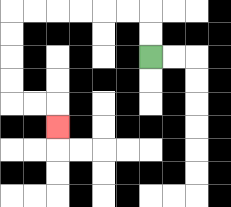{'start': '[6, 2]', 'end': '[2, 5]', 'path_directions': 'U,U,L,L,L,L,L,L,D,D,D,D,R,R,D', 'path_coordinates': '[[6, 2], [6, 1], [6, 0], [5, 0], [4, 0], [3, 0], [2, 0], [1, 0], [0, 0], [0, 1], [0, 2], [0, 3], [0, 4], [1, 4], [2, 4], [2, 5]]'}